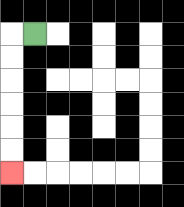{'start': '[1, 1]', 'end': '[0, 7]', 'path_directions': 'L,D,D,D,D,D,D', 'path_coordinates': '[[1, 1], [0, 1], [0, 2], [0, 3], [0, 4], [0, 5], [0, 6], [0, 7]]'}